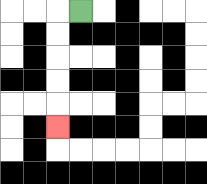{'start': '[3, 0]', 'end': '[2, 5]', 'path_directions': 'L,D,D,D,D,D', 'path_coordinates': '[[3, 0], [2, 0], [2, 1], [2, 2], [2, 3], [2, 4], [2, 5]]'}